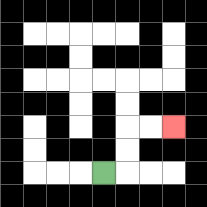{'start': '[4, 7]', 'end': '[7, 5]', 'path_directions': 'R,U,U,R,R', 'path_coordinates': '[[4, 7], [5, 7], [5, 6], [5, 5], [6, 5], [7, 5]]'}